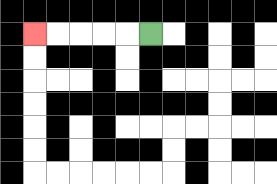{'start': '[6, 1]', 'end': '[1, 1]', 'path_directions': 'L,L,L,L,L', 'path_coordinates': '[[6, 1], [5, 1], [4, 1], [3, 1], [2, 1], [1, 1]]'}